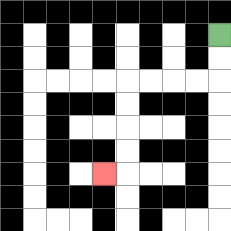{'start': '[9, 1]', 'end': '[4, 7]', 'path_directions': 'D,D,L,L,L,L,D,D,D,D,L', 'path_coordinates': '[[9, 1], [9, 2], [9, 3], [8, 3], [7, 3], [6, 3], [5, 3], [5, 4], [5, 5], [5, 6], [5, 7], [4, 7]]'}